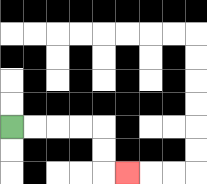{'start': '[0, 5]', 'end': '[5, 7]', 'path_directions': 'R,R,R,R,D,D,R', 'path_coordinates': '[[0, 5], [1, 5], [2, 5], [3, 5], [4, 5], [4, 6], [4, 7], [5, 7]]'}